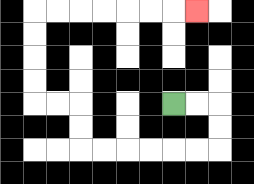{'start': '[7, 4]', 'end': '[8, 0]', 'path_directions': 'R,R,D,D,L,L,L,L,L,L,U,U,L,L,U,U,U,U,R,R,R,R,R,R,R', 'path_coordinates': '[[7, 4], [8, 4], [9, 4], [9, 5], [9, 6], [8, 6], [7, 6], [6, 6], [5, 6], [4, 6], [3, 6], [3, 5], [3, 4], [2, 4], [1, 4], [1, 3], [1, 2], [1, 1], [1, 0], [2, 0], [3, 0], [4, 0], [5, 0], [6, 0], [7, 0], [8, 0]]'}